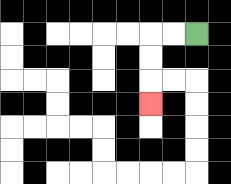{'start': '[8, 1]', 'end': '[6, 4]', 'path_directions': 'L,L,D,D,D', 'path_coordinates': '[[8, 1], [7, 1], [6, 1], [6, 2], [6, 3], [6, 4]]'}